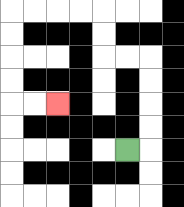{'start': '[5, 6]', 'end': '[2, 4]', 'path_directions': 'R,U,U,U,U,L,L,U,U,L,L,L,L,D,D,D,D,R,R', 'path_coordinates': '[[5, 6], [6, 6], [6, 5], [6, 4], [6, 3], [6, 2], [5, 2], [4, 2], [4, 1], [4, 0], [3, 0], [2, 0], [1, 0], [0, 0], [0, 1], [0, 2], [0, 3], [0, 4], [1, 4], [2, 4]]'}